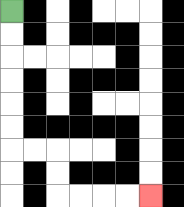{'start': '[0, 0]', 'end': '[6, 8]', 'path_directions': 'D,D,D,D,D,D,R,R,D,D,R,R,R,R', 'path_coordinates': '[[0, 0], [0, 1], [0, 2], [0, 3], [0, 4], [0, 5], [0, 6], [1, 6], [2, 6], [2, 7], [2, 8], [3, 8], [4, 8], [5, 8], [6, 8]]'}